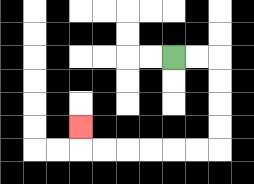{'start': '[7, 2]', 'end': '[3, 5]', 'path_directions': 'R,R,D,D,D,D,L,L,L,L,L,L,U', 'path_coordinates': '[[7, 2], [8, 2], [9, 2], [9, 3], [9, 4], [9, 5], [9, 6], [8, 6], [7, 6], [6, 6], [5, 6], [4, 6], [3, 6], [3, 5]]'}